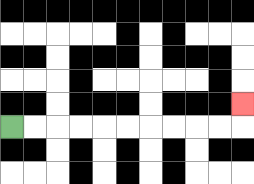{'start': '[0, 5]', 'end': '[10, 4]', 'path_directions': 'R,R,R,R,R,R,R,R,R,R,U', 'path_coordinates': '[[0, 5], [1, 5], [2, 5], [3, 5], [4, 5], [5, 5], [6, 5], [7, 5], [8, 5], [9, 5], [10, 5], [10, 4]]'}